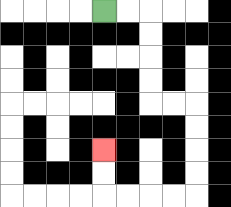{'start': '[4, 0]', 'end': '[4, 6]', 'path_directions': 'R,R,D,D,D,D,R,R,D,D,D,D,L,L,L,L,U,U', 'path_coordinates': '[[4, 0], [5, 0], [6, 0], [6, 1], [6, 2], [6, 3], [6, 4], [7, 4], [8, 4], [8, 5], [8, 6], [8, 7], [8, 8], [7, 8], [6, 8], [5, 8], [4, 8], [4, 7], [4, 6]]'}